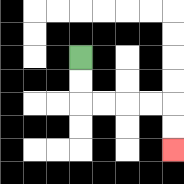{'start': '[3, 2]', 'end': '[7, 6]', 'path_directions': 'D,D,R,R,R,R,D,D', 'path_coordinates': '[[3, 2], [3, 3], [3, 4], [4, 4], [5, 4], [6, 4], [7, 4], [7, 5], [7, 6]]'}